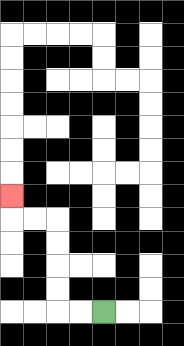{'start': '[4, 13]', 'end': '[0, 8]', 'path_directions': 'L,L,U,U,U,U,L,L,U', 'path_coordinates': '[[4, 13], [3, 13], [2, 13], [2, 12], [2, 11], [2, 10], [2, 9], [1, 9], [0, 9], [0, 8]]'}